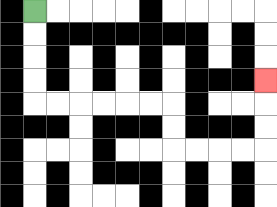{'start': '[1, 0]', 'end': '[11, 3]', 'path_directions': 'D,D,D,D,R,R,R,R,R,R,D,D,R,R,R,R,U,U,U', 'path_coordinates': '[[1, 0], [1, 1], [1, 2], [1, 3], [1, 4], [2, 4], [3, 4], [4, 4], [5, 4], [6, 4], [7, 4], [7, 5], [7, 6], [8, 6], [9, 6], [10, 6], [11, 6], [11, 5], [11, 4], [11, 3]]'}